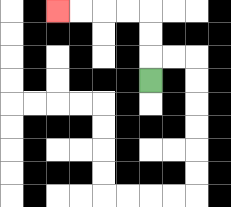{'start': '[6, 3]', 'end': '[2, 0]', 'path_directions': 'U,U,U,L,L,L,L', 'path_coordinates': '[[6, 3], [6, 2], [6, 1], [6, 0], [5, 0], [4, 0], [3, 0], [2, 0]]'}